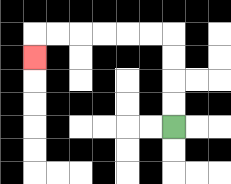{'start': '[7, 5]', 'end': '[1, 2]', 'path_directions': 'U,U,U,U,L,L,L,L,L,L,D', 'path_coordinates': '[[7, 5], [7, 4], [7, 3], [7, 2], [7, 1], [6, 1], [5, 1], [4, 1], [3, 1], [2, 1], [1, 1], [1, 2]]'}